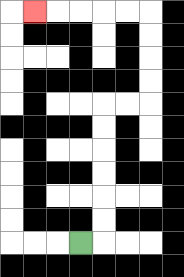{'start': '[3, 10]', 'end': '[1, 0]', 'path_directions': 'R,U,U,U,U,U,U,R,R,U,U,U,U,L,L,L,L,L', 'path_coordinates': '[[3, 10], [4, 10], [4, 9], [4, 8], [4, 7], [4, 6], [4, 5], [4, 4], [5, 4], [6, 4], [6, 3], [6, 2], [6, 1], [6, 0], [5, 0], [4, 0], [3, 0], [2, 0], [1, 0]]'}